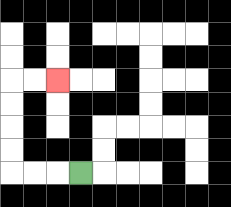{'start': '[3, 7]', 'end': '[2, 3]', 'path_directions': 'L,L,L,U,U,U,U,R,R', 'path_coordinates': '[[3, 7], [2, 7], [1, 7], [0, 7], [0, 6], [0, 5], [0, 4], [0, 3], [1, 3], [2, 3]]'}